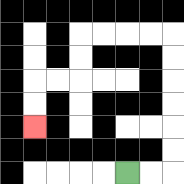{'start': '[5, 7]', 'end': '[1, 5]', 'path_directions': 'R,R,U,U,U,U,U,U,L,L,L,L,D,D,L,L,D,D', 'path_coordinates': '[[5, 7], [6, 7], [7, 7], [7, 6], [7, 5], [7, 4], [7, 3], [7, 2], [7, 1], [6, 1], [5, 1], [4, 1], [3, 1], [3, 2], [3, 3], [2, 3], [1, 3], [1, 4], [1, 5]]'}